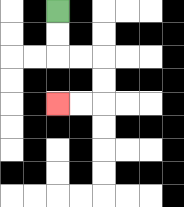{'start': '[2, 0]', 'end': '[2, 4]', 'path_directions': 'D,D,R,R,D,D,L,L', 'path_coordinates': '[[2, 0], [2, 1], [2, 2], [3, 2], [4, 2], [4, 3], [4, 4], [3, 4], [2, 4]]'}